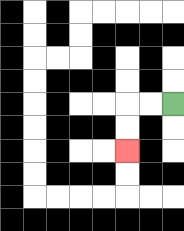{'start': '[7, 4]', 'end': '[5, 6]', 'path_directions': 'L,L,D,D', 'path_coordinates': '[[7, 4], [6, 4], [5, 4], [5, 5], [5, 6]]'}